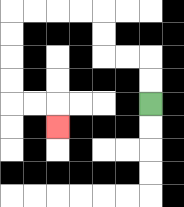{'start': '[6, 4]', 'end': '[2, 5]', 'path_directions': 'U,U,L,L,U,U,L,L,L,L,D,D,D,D,R,R,D', 'path_coordinates': '[[6, 4], [6, 3], [6, 2], [5, 2], [4, 2], [4, 1], [4, 0], [3, 0], [2, 0], [1, 0], [0, 0], [0, 1], [0, 2], [0, 3], [0, 4], [1, 4], [2, 4], [2, 5]]'}